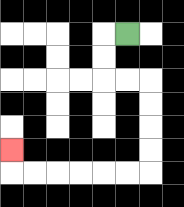{'start': '[5, 1]', 'end': '[0, 6]', 'path_directions': 'L,D,D,R,R,D,D,D,D,L,L,L,L,L,L,U', 'path_coordinates': '[[5, 1], [4, 1], [4, 2], [4, 3], [5, 3], [6, 3], [6, 4], [6, 5], [6, 6], [6, 7], [5, 7], [4, 7], [3, 7], [2, 7], [1, 7], [0, 7], [0, 6]]'}